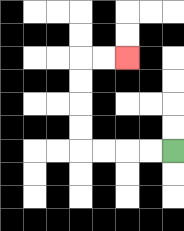{'start': '[7, 6]', 'end': '[5, 2]', 'path_directions': 'L,L,L,L,U,U,U,U,R,R', 'path_coordinates': '[[7, 6], [6, 6], [5, 6], [4, 6], [3, 6], [3, 5], [3, 4], [3, 3], [3, 2], [4, 2], [5, 2]]'}